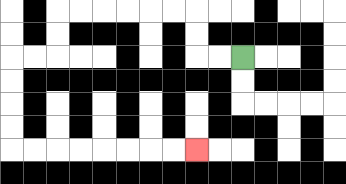{'start': '[10, 2]', 'end': '[8, 6]', 'path_directions': 'L,L,U,U,L,L,L,L,L,L,D,D,L,L,D,D,D,D,R,R,R,R,R,R,R,R', 'path_coordinates': '[[10, 2], [9, 2], [8, 2], [8, 1], [8, 0], [7, 0], [6, 0], [5, 0], [4, 0], [3, 0], [2, 0], [2, 1], [2, 2], [1, 2], [0, 2], [0, 3], [0, 4], [0, 5], [0, 6], [1, 6], [2, 6], [3, 6], [4, 6], [5, 6], [6, 6], [7, 6], [8, 6]]'}